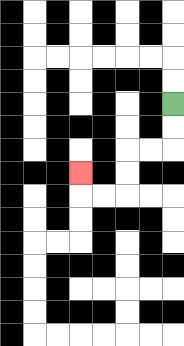{'start': '[7, 4]', 'end': '[3, 7]', 'path_directions': 'D,D,L,L,D,D,L,L,U', 'path_coordinates': '[[7, 4], [7, 5], [7, 6], [6, 6], [5, 6], [5, 7], [5, 8], [4, 8], [3, 8], [3, 7]]'}